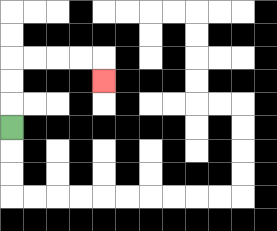{'start': '[0, 5]', 'end': '[4, 3]', 'path_directions': 'U,U,U,R,R,R,R,D', 'path_coordinates': '[[0, 5], [0, 4], [0, 3], [0, 2], [1, 2], [2, 2], [3, 2], [4, 2], [4, 3]]'}